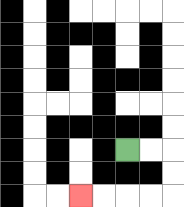{'start': '[5, 6]', 'end': '[3, 8]', 'path_directions': 'R,R,D,D,L,L,L,L', 'path_coordinates': '[[5, 6], [6, 6], [7, 6], [7, 7], [7, 8], [6, 8], [5, 8], [4, 8], [3, 8]]'}